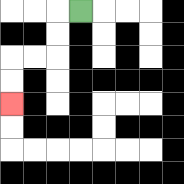{'start': '[3, 0]', 'end': '[0, 4]', 'path_directions': 'L,D,D,L,L,D,D', 'path_coordinates': '[[3, 0], [2, 0], [2, 1], [2, 2], [1, 2], [0, 2], [0, 3], [0, 4]]'}